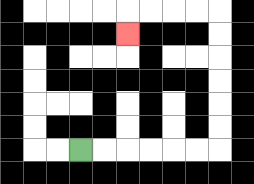{'start': '[3, 6]', 'end': '[5, 1]', 'path_directions': 'R,R,R,R,R,R,U,U,U,U,U,U,L,L,L,L,D', 'path_coordinates': '[[3, 6], [4, 6], [5, 6], [6, 6], [7, 6], [8, 6], [9, 6], [9, 5], [9, 4], [9, 3], [9, 2], [9, 1], [9, 0], [8, 0], [7, 0], [6, 0], [5, 0], [5, 1]]'}